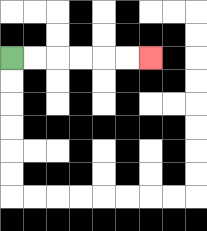{'start': '[0, 2]', 'end': '[6, 2]', 'path_directions': 'R,R,R,R,R,R', 'path_coordinates': '[[0, 2], [1, 2], [2, 2], [3, 2], [4, 2], [5, 2], [6, 2]]'}